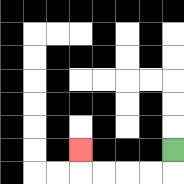{'start': '[7, 6]', 'end': '[3, 6]', 'path_directions': 'D,L,L,L,L,U', 'path_coordinates': '[[7, 6], [7, 7], [6, 7], [5, 7], [4, 7], [3, 7], [3, 6]]'}